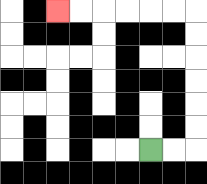{'start': '[6, 6]', 'end': '[2, 0]', 'path_directions': 'R,R,U,U,U,U,U,U,L,L,L,L,L,L', 'path_coordinates': '[[6, 6], [7, 6], [8, 6], [8, 5], [8, 4], [8, 3], [8, 2], [8, 1], [8, 0], [7, 0], [6, 0], [5, 0], [4, 0], [3, 0], [2, 0]]'}